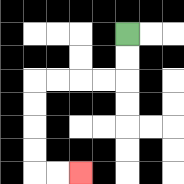{'start': '[5, 1]', 'end': '[3, 7]', 'path_directions': 'D,D,L,L,L,L,D,D,D,D,R,R', 'path_coordinates': '[[5, 1], [5, 2], [5, 3], [4, 3], [3, 3], [2, 3], [1, 3], [1, 4], [1, 5], [1, 6], [1, 7], [2, 7], [3, 7]]'}